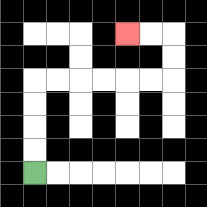{'start': '[1, 7]', 'end': '[5, 1]', 'path_directions': 'U,U,U,U,R,R,R,R,R,R,U,U,L,L', 'path_coordinates': '[[1, 7], [1, 6], [1, 5], [1, 4], [1, 3], [2, 3], [3, 3], [4, 3], [5, 3], [6, 3], [7, 3], [7, 2], [7, 1], [6, 1], [5, 1]]'}